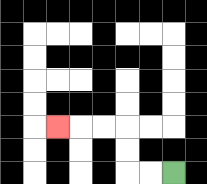{'start': '[7, 7]', 'end': '[2, 5]', 'path_directions': 'L,L,U,U,L,L,L', 'path_coordinates': '[[7, 7], [6, 7], [5, 7], [5, 6], [5, 5], [4, 5], [3, 5], [2, 5]]'}